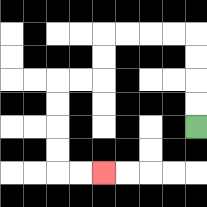{'start': '[8, 5]', 'end': '[4, 7]', 'path_directions': 'U,U,U,U,L,L,L,L,D,D,L,L,D,D,D,D,R,R', 'path_coordinates': '[[8, 5], [8, 4], [8, 3], [8, 2], [8, 1], [7, 1], [6, 1], [5, 1], [4, 1], [4, 2], [4, 3], [3, 3], [2, 3], [2, 4], [2, 5], [2, 6], [2, 7], [3, 7], [4, 7]]'}